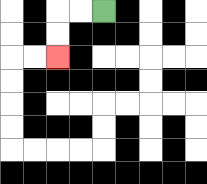{'start': '[4, 0]', 'end': '[2, 2]', 'path_directions': 'L,L,D,D', 'path_coordinates': '[[4, 0], [3, 0], [2, 0], [2, 1], [2, 2]]'}